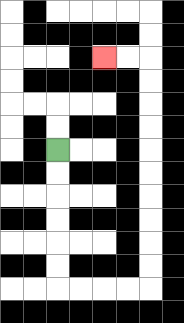{'start': '[2, 6]', 'end': '[4, 2]', 'path_directions': 'D,D,D,D,D,D,R,R,R,R,U,U,U,U,U,U,U,U,U,U,L,L', 'path_coordinates': '[[2, 6], [2, 7], [2, 8], [2, 9], [2, 10], [2, 11], [2, 12], [3, 12], [4, 12], [5, 12], [6, 12], [6, 11], [6, 10], [6, 9], [6, 8], [6, 7], [6, 6], [6, 5], [6, 4], [6, 3], [6, 2], [5, 2], [4, 2]]'}